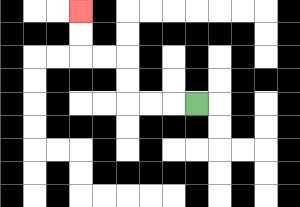{'start': '[8, 4]', 'end': '[3, 0]', 'path_directions': 'L,L,L,U,U,L,L,U,U', 'path_coordinates': '[[8, 4], [7, 4], [6, 4], [5, 4], [5, 3], [5, 2], [4, 2], [3, 2], [3, 1], [3, 0]]'}